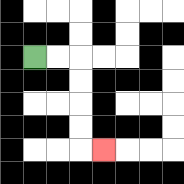{'start': '[1, 2]', 'end': '[4, 6]', 'path_directions': 'R,R,D,D,D,D,R', 'path_coordinates': '[[1, 2], [2, 2], [3, 2], [3, 3], [3, 4], [3, 5], [3, 6], [4, 6]]'}